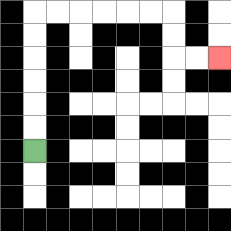{'start': '[1, 6]', 'end': '[9, 2]', 'path_directions': 'U,U,U,U,U,U,R,R,R,R,R,R,D,D,R,R', 'path_coordinates': '[[1, 6], [1, 5], [1, 4], [1, 3], [1, 2], [1, 1], [1, 0], [2, 0], [3, 0], [4, 0], [5, 0], [6, 0], [7, 0], [7, 1], [7, 2], [8, 2], [9, 2]]'}